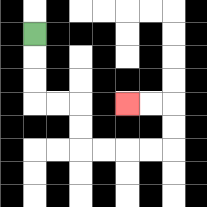{'start': '[1, 1]', 'end': '[5, 4]', 'path_directions': 'D,D,D,R,R,D,D,R,R,R,R,U,U,L,L', 'path_coordinates': '[[1, 1], [1, 2], [1, 3], [1, 4], [2, 4], [3, 4], [3, 5], [3, 6], [4, 6], [5, 6], [6, 6], [7, 6], [7, 5], [7, 4], [6, 4], [5, 4]]'}